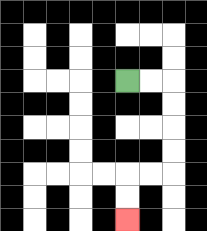{'start': '[5, 3]', 'end': '[5, 9]', 'path_directions': 'R,R,D,D,D,D,L,L,D,D', 'path_coordinates': '[[5, 3], [6, 3], [7, 3], [7, 4], [7, 5], [7, 6], [7, 7], [6, 7], [5, 7], [5, 8], [5, 9]]'}